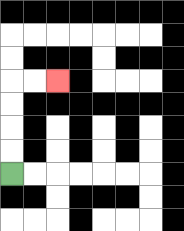{'start': '[0, 7]', 'end': '[2, 3]', 'path_directions': 'U,U,U,U,R,R', 'path_coordinates': '[[0, 7], [0, 6], [0, 5], [0, 4], [0, 3], [1, 3], [2, 3]]'}